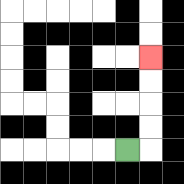{'start': '[5, 6]', 'end': '[6, 2]', 'path_directions': 'R,U,U,U,U', 'path_coordinates': '[[5, 6], [6, 6], [6, 5], [6, 4], [6, 3], [6, 2]]'}